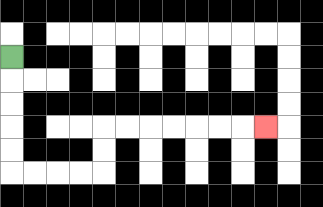{'start': '[0, 2]', 'end': '[11, 5]', 'path_directions': 'D,D,D,D,D,R,R,R,R,U,U,R,R,R,R,R,R,R', 'path_coordinates': '[[0, 2], [0, 3], [0, 4], [0, 5], [0, 6], [0, 7], [1, 7], [2, 7], [3, 7], [4, 7], [4, 6], [4, 5], [5, 5], [6, 5], [7, 5], [8, 5], [9, 5], [10, 5], [11, 5]]'}